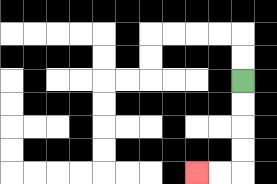{'start': '[10, 3]', 'end': '[8, 7]', 'path_directions': 'D,D,D,D,L,L', 'path_coordinates': '[[10, 3], [10, 4], [10, 5], [10, 6], [10, 7], [9, 7], [8, 7]]'}